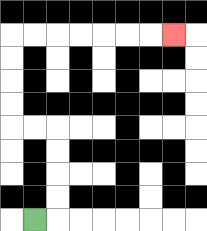{'start': '[1, 9]', 'end': '[7, 1]', 'path_directions': 'R,U,U,U,U,L,L,U,U,U,U,R,R,R,R,R,R,R', 'path_coordinates': '[[1, 9], [2, 9], [2, 8], [2, 7], [2, 6], [2, 5], [1, 5], [0, 5], [0, 4], [0, 3], [0, 2], [0, 1], [1, 1], [2, 1], [3, 1], [4, 1], [5, 1], [6, 1], [7, 1]]'}